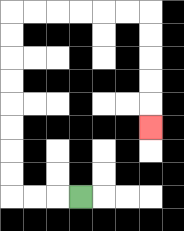{'start': '[3, 8]', 'end': '[6, 5]', 'path_directions': 'L,L,L,U,U,U,U,U,U,U,U,R,R,R,R,R,R,D,D,D,D,D', 'path_coordinates': '[[3, 8], [2, 8], [1, 8], [0, 8], [0, 7], [0, 6], [0, 5], [0, 4], [0, 3], [0, 2], [0, 1], [0, 0], [1, 0], [2, 0], [3, 0], [4, 0], [5, 0], [6, 0], [6, 1], [6, 2], [6, 3], [6, 4], [6, 5]]'}